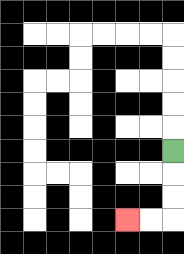{'start': '[7, 6]', 'end': '[5, 9]', 'path_directions': 'D,D,D,L,L', 'path_coordinates': '[[7, 6], [7, 7], [7, 8], [7, 9], [6, 9], [5, 9]]'}